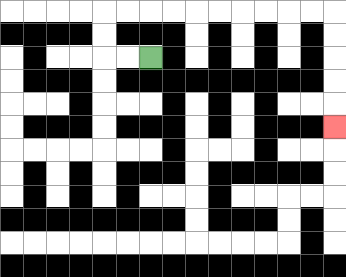{'start': '[6, 2]', 'end': '[14, 5]', 'path_directions': 'L,L,U,U,R,R,R,R,R,R,R,R,R,R,D,D,D,D,D', 'path_coordinates': '[[6, 2], [5, 2], [4, 2], [4, 1], [4, 0], [5, 0], [6, 0], [7, 0], [8, 0], [9, 0], [10, 0], [11, 0], [12, 0], [13, 0], [14, 0], [14, 1], [14, 2], [14, 3], [14, 4], [14, 5]]'}